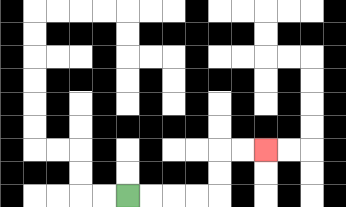{'start': '[5, 8]', 'end': '[11, 6]', 'path_directions': 'R,R,R,R,U,U,R,R', 'path_coordinates': '[[5, 8], [6, 8], [7, 8], [8, 8], [9, 8], [9, 7], [9, 6], [10, 6], [11, 6]]'}